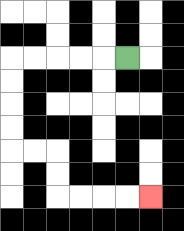{'start': '[5, 2]', 'end': '[6, 8]', 'path_directions': 'L,L,L,L,L,D,D,D,D,R,R,D,D,R,R,R,R', 'path_coordinates': '[[5, 2], [4, 2], [3, 2], [2, 2], [1, 2], [0, 2], [0, 3], [0, 4], [0, 5], [0, 6], [1, 6], [2, 6], [2, 7], [2, 8], [3, 8], [4, 8], [5, 8], [6, 8]]'}